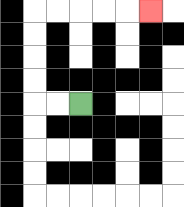{'start': '[3, 4]', 'end': '[6, 0]', 'path_directions': 'L,L,U,U,U,U,R,R,R,R,R', 'path_coordinates': '[[3, 4], [2, 4], [1, 4], [1, 3], [1, 2], [1, 1], [1, 0], [2, 0], [3, 0], [4, 0], [5, 0], [6, 0]]'}